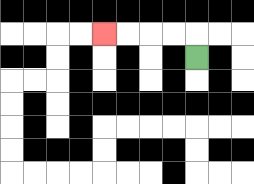{'start': '[8, 2]', 'end': '[4, 1]', 'path_directions': 'U,L,L,L,L', 'path_coordinates': '[[8, 2], [8, 1], [7, 1], [6, 1], [5, 1], [4, 1]]'}